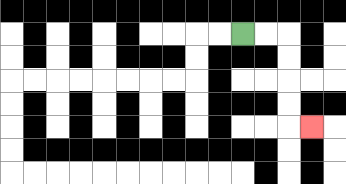{'start': '[10, 1]', 'end': '[13, 5]', 'path_directions': 'R,R,D,D,D,D,R', 'path_coordinates': '[[10, 1], [11, 1], [12, 1], [12, 2], [12, 3], [12, 4], [12, 5], [13, 5]]'}